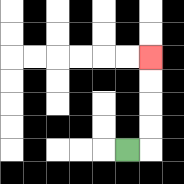{'start': '[5, 6]', 'end': '[6, 2]', 'path_directions': 'R,U,U,U,U', 'path_coordinates': '[[5, 6], [6, 6], [6, 5], [6, 4], [6, 3], [6, 2]]'}